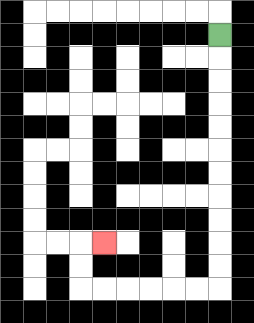{'start': '[9, 1]', 'end': '[4, 10]', 'path_directions': 'D,D,D,D,D,D,D,D,D,D,D,L,L,L,L,L,L,U,U,R', 'path_coordinates': '[[9, 1], [9, 2], [9, 3], [9, 4], [9, 5], [9, 6], [9, 7], [9, 8], [9, 9], [9, 10], [9, 11], [9, 12], [8, 12], [7, 12], [6, 12], [5, 12], [4, 12], [3, 12], [3, 11], [3, 10], [4, 10]]'}